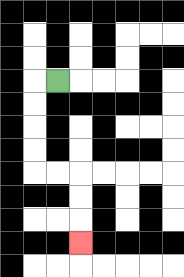{'start': '[2, 3]', 'end': '[3, 10]', 'path_directions': 'L,D,D,D,D,R,R,D,D,D', 'path_coordinates': '[[2, 3], [1, 3], [1, 4], [1, 5], [1, 6], [1, 7], [2, 7], [3, 7], [3, 8], [3, 9], [3, 10]]'}